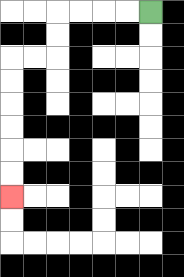{'start': '[6, 0]', 'end': '[0, 8]', 'path_directions': 'L,L,L,L,D,D,L,L,D,D,D,D,D,D', 'path_coordinates': '[[6, 0], [5, 0], [4, 0], [3, 0], [2, 0], [2, 1], [2, 2], [1, 2], [0, 2], [0, 3], [0, 4], [0, 5], [0, 6], [0, 7], [0, 8]]'}